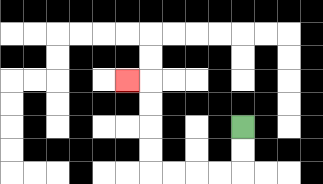{'start': '[10, 5]', 'end': '[5, 3]', 'path_directions': 'D,D,L,L,L,L,U,U,U,U,L', 'path_coordinates': '[[10, 5], [10, 6], [10, 7], [9, 7], [8, 7], [7, 7], [6, 7], [6, 6], [6, 5], [6, 4], [6, 3], [5, 3]]'}